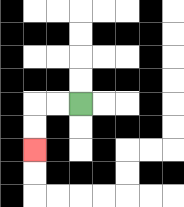{'start': '[3, 4]', 'end': '[1, 6]', 'path_directions': 'L,L,D,D', 'path_coordinates': '[[3, 4], [2, 4], [1, 4], [1, 5], [1, 6]]'}